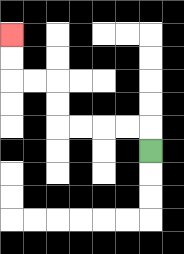{'start': '[6, 6]', 'end': '[0, 1]', 'path_directions': 'U,L,L,L,L,U,U,L,L,U,U', 'path_coordinates': '[[6, 6], [6, 5], [5, 5], [4, 5], [3, 5], [2, 5], [2, 4], [2, 3], [1, 3], [0, 3], [0, 2], [0, 1]]'}